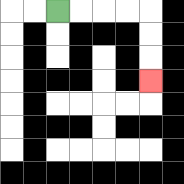{'start': '[2, 0]', 'end': '[6, 3]', 'path_directions': 'R,R,R,R,D,D,D', 'path_coordinates': '[[2, 0], [3, 0], [4, 0], [5, 0], [6, 0], [6, 1], [6, 2], [6, 3]]'}